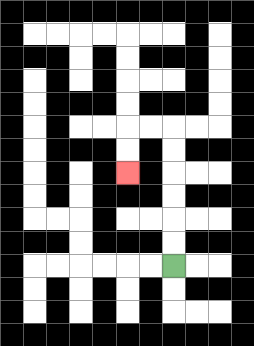{'start': '[7, 11]', 'end': '[5, 7]', 'path_directions': 'U,U,U,U,U,U,L,L,D,D', 'path_coordinates': '[[7, 11], [7, 10], [7, 9], [7, 8], [7, 7], [7, 6], [7, 5], [6, 5], [5, 5], [5, 6], [5, 7]]'}